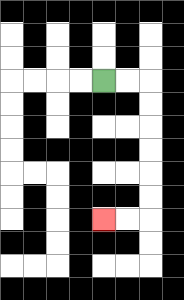{'start': '[4, 3]', 'end': '[4, 9]', 'path_directions': 'R,R,D,D,D,D,D,D,L,L', 'path_coordinates': '[[4, 3], [5, 3], [6, 3], [6, 4], [6, 5], [6, 6], [6, 7], [6, 8], [6, 9], [5, 9], [4, 9]]'}